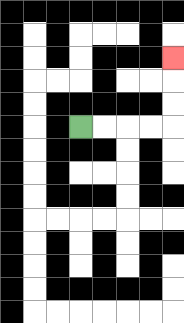{'start': '[3, 5]', 'end': '[7, 2]', 'path_directions': 'R,R,R,R,U,U,U', 'path_coordinates': '[[3, 5], [4, 5], [5, 5], [6, 5], [7, 5], [7, 4], [7, 3], [7, 2]]'}